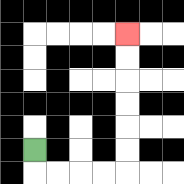{'start': '[1, 6]', 'end': '[5, 1]', 'path_directions': 'D,R,R,R,R,U,U,U,U,U,U', 'path_coordinates': '[[1, 6], [1, 7], [2, 7], [3, 7], [4, 7], [5, 7], [5, 6], [5, 5], [5, 4], [5, 3], [5, 2], [5, 1]]'}